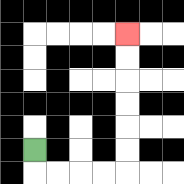{'start': '[1, 6]', 'end': '[5, 1]', 'path_directions': 'D,R,R,R,R,U,U,U,U,U,U', 'path_coordinates': '[[1, 6], [1, 7], [2, 7], [3, 7], [4, 7], [5, 7], [5, 6], [5, 5], [5, 4], [5, 3], [5, 2], [5, 1]]'}